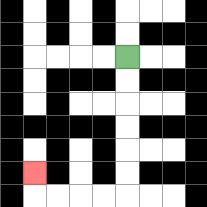{'start': '[5, 2]', 'end': '[1, 7]', 'path_directions': 'D,D,D,D,D,D,L,L,L,L,U', 'path_coordinates': '[[5, 2], [5, 3], [5, 4], [5, 5], [5, 6], [5, 7], [5, 8], [4, 8], [3, 8], [2, 8], [1, 8], [1, 7]]'}